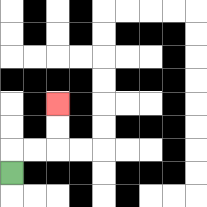{'start': '[0, 7]', 'end': '[2, 4]', 'path_directions': 'U,R,R,U,U', 'path_coordinates': '[[0, 7], [0, 6], [1, 6], [2, 6], [2, 5], [2, 4]]'}